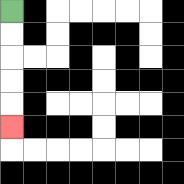{'start': '[0, 0]', 'end': '[0, 5]', 'path_directions': 'D,D,D,D,D', 'path_coordinates': '[[0, 0], [0, 1], [0, 2], [0, 3], [0, 4], [0, 5]]'}